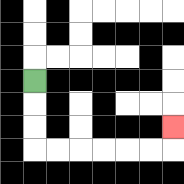{'start': '[1, 3]', 'end': '[7, 5]', 'path_directions': 'D,D,D,R,R,R,R,R,R,U', 'path_coordinates': '[[1, 3], [1, 4], [1, 5], [1, 6], [2, 6], [3, 6], [4, 6], [5, 6], [6, 6], [7, 6], [7, 5]]'}